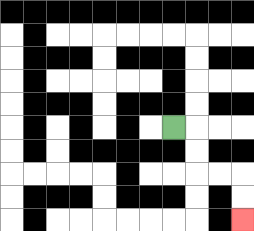{'start': '[7, 5]', 'end': '[10, 9]', 'path_directions': 'R,D,D,R,R,D,D', 'path_coordinates': '[[7, 5], [8, 5], [8, 6], [8, 7], [9, 7], [10, 7], [10, 8], [10, 9]]'}